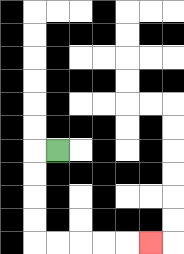{'start': '[2, 6]', 'end': '[6, 10]', 'path_directions': 'L,D,D,D,D,R,R,R,R,R', 'path_coordinates': '[[2, 6], [1, 6], [1, 7], [1, 8], [1, 9], [1, 10], [2, 10], [3, 10], [4, 10], [5, 10], [6, 10]]'}